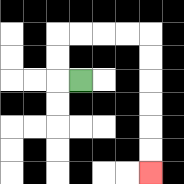{'start': '[3, 3]', 'end': '[6, 7]', 'path_directions': 'L,U,U,R,R,R,R,D,D,D,D,D,D', 'path_coordinates': '[[3, 3], [2, 3], [2, 2], [2, 1], [3, 1], [4, 1], [5, 1], [6, 1], [6, 2], [6, 3], [6, 4], [6, 5], [6, 6], [6, 7]]'}